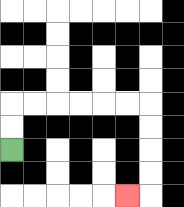{'start': '[0, 6]', 'end': '[5, 8]', 'path_directions': 'U,U,R,R,R,R,R,R,D,D,D,D,L', 'path_coordinates': '[[0, 6], [0, 5], [0, 4], [1, 4], [2, 4], [3, 4], [4, 4], [5, 4], [6, 4], [6, 5], [6, 6], [6, 7], [6, 8], [5, 8]]'}